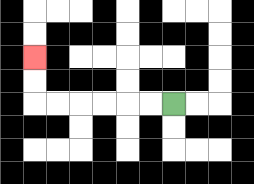{'start': '[7, 4]', 'end': '[1, 2]', 'path_directions': 'L,L,L,L,L,L,U,U', 'path_coordinates': '[[7, 4], [6, 4], [5, 4], [4, 4], [3, 4], [2, 4], [1, 4], [1, 3], [1, 2]]'}